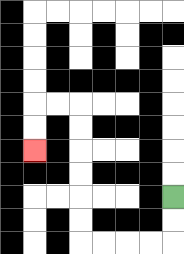{'start': '[7, 8]', 'end': '[1, 6]', 'path_directions': 'D,D,L,L,L,L,U,U,U,U,U,U,L,L,D,D', 'path_coordinates': '[[7, 8], [7, 9], [7, 10], [6, 10], [5, 10], [4, 10], [3, 10], [3, 9], [3, 8], [3, 7], [3, 6], [3, 5], [3, 4], [2, 4], [1, 4], [1, 5], [1, 6]]'}